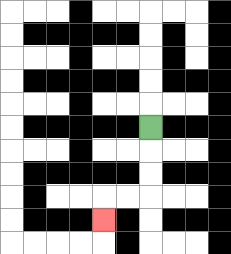{'start': '[6, 5]', 'end': '[4, 9]', 'path_directions': 'D,D,D,L,L,D', 'path_coordinates': '[[6, 5], [6, 6], [6, 7], [6, 8], [5, 8], [4, 8], [4, 9]]'}